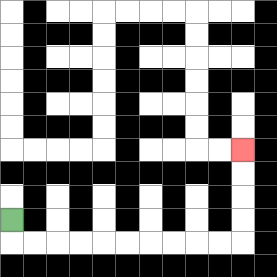{'start': '[0, 9]', 'end': '[10, 6]', 'path_directions': 'D,R,R,R,R,R,R,R,R,R,R,U,U,U,U', 'path_coordinates': '[[0, 9], [0, 10], [1, 10], [2, 10], [3, 10], [4, 10], [5, 10], [6, 10], [7, 10], [8, 10], [9, 10], [10, 10], [10, 9], [10, 8], [10, 7], [10, 6]]'}